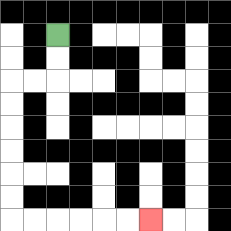{'start': '[2, 1]', 'end': '[6, 9]', 'path_directions': 'D,D,L,L,D,D,D,D,D,D,R,R,R,R,R,R', 'path_coordinates': '[[2, 1], [2, 2], [2, 3], [1, 3], [0, 3], [0, 4], [0, 5], [0, 6], [0, 7], [0, 8], [0, 9], [1, 9], [2, 9], [3, 9], [4, 9], [5, 9], [6, 9]]'}